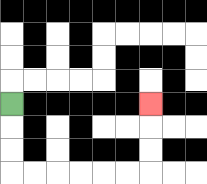{'start': '[0, 4]', 'end': '[6, 4]', 'path_directions': 'D,D,D,R,R,R,R,R,R,U,U,U', 'path_coordinates': '[[0, 4], [0, 5], [0, 6], [0, 7], [1, 7], [2, 7], [3, 7], [4, 7], [5, 7], [6, 7], [6, 6], [6, 5], [6, 4]]'}